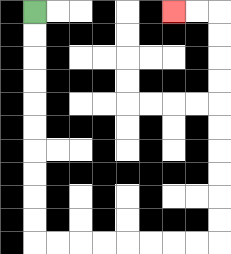{'start': '[1, 0]', 'end': '[7, 0]', 'path_directions': 'D,D,D,D,D,D,D,D,D,D,R,R,R,R,R,R,R,R,U,U,U,U,U,U,U,U,U,U,L,L', 'path_coordinates': '[[1, 0], [1, 1], [1, 2], [1, 3], [1, 4], [1, 5], [1, 6], [1, 7], [1, 8], [1, 9], [1, 10], [2, 10], [3, 10], [4, 10], [5, 10], [6, 10], [7, 10], [8, 10], [9, 10], [9, 9], [9, 8], [9, 7], [9, 6], [9, 5], [9, 4], [9, 3], [9, 2], [9, 1], [9, 0], [8, 0], [7, 0]]'}